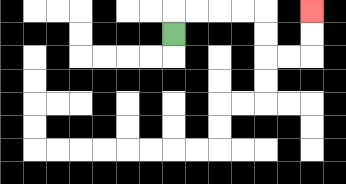{'start': '[7, 1]', 'end': '[13, 0]', 'path_directions': 'U,R,R,R,R,D,D,R,R,U,U', 'path_coordinates': '[[7, 1], [7, 0], [8, 0], [9, 0], [10, 0], [11, 0], [11, 1], [11, 2], [12, 2], [13, 2], [13, 1], [13, 0]]'}